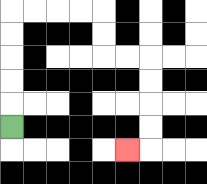{'start': '[0, 5]', 'end': '[5, 6]', 'path_directions': 'U,U,U,U,U,R,R,R,R,D,D,R,R,D,D,D,D,L', 'path_coordinates': '[[0, 5], [0, 4], [0, 3], [0, 2], [0, 1], [0, 0], [1, 0], [2, 0], [3, 0], [4, 0], [4, 1], [4, 2], [5, 2], [6, 2], [6, 3], [6, 4], [6, 5], [6, 6], [5, 6]]'}